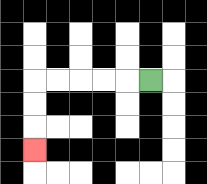{'start': '[6, 3]', 'end': '[1, 6]', 'path_directions': 'L,L,L,L,L,D,D,D', 'path_coordinates': '[[6, 3], [5, 3], [4, 3], [3, 3], [2, 3], [1, 3], [1, 4], [1, 5], [1, 6]]'}